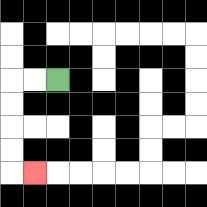{'start': '[2, 3]', 'end': '[1, 7]', 'path_directions': 'L,L,D,D,D,D,R', 'path_coordinates': '[[2, 3], [1, 3], [0, 3], [0, 4], [0, 5], [0, 6], [0, 7], [1, 7]]'}